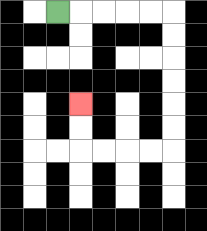{'start': '[2, 0]', 'end': '[3, 4]', 'path_directions': 'R,R,R,R,R,D,D,D,D,D,D,L,L,L,L,U,U', 'path_coordinates': '[[2, 0], [3, 0], [4, 0], [5, 0], [6, 0], [7, 0], [7, 1], [7, 2], [7, 3], [7, 4], [7, 5], [7, 6], [6, 6], [5, 6], [4, 6], [3, 6], [3, 5], [3, 4]]'}